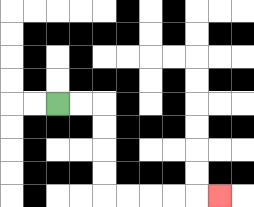{'start': '[2, 4]', 'end': '[9, 8]', 'path_directions': 'R,R,D,D,D,D,R,R,R,R,R', 'path_coordinates': '[[2, 4], [3, 4], [4, 4], [4, 5], [4, 6], [4, 7], [4, 8], [5, 8], [6, 8], [7, 8], [8, 8], [9, 8]]'}